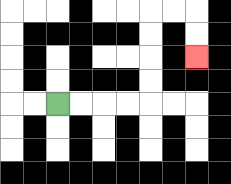{'start': '[2, 4]', 'end': '[8, 2]', 'path_directions': 'R,R,R,R,U,U,U,U,R,R,D,D', 'path_coordinates': '[[2, 4], [3, 4], [4, 4], [5, 4], [6, 4], [6, 3], [6, 2], [6, 1], [6, 0], [7, 0], [8, 0], [8, 1], [8, 2]]'}